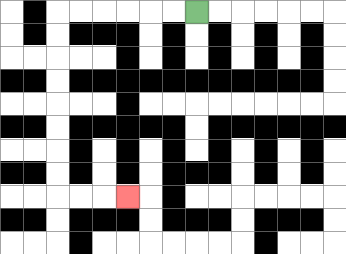{'start': '[8, 0]', 'end': '[5, 8]', 'path_directions': 'L,L,L,L,L,L,D,D,D,D,D,D,D,D,R,R,R', 'path_coordinates': '[[8, 0], [7, 0], [6, 0], [5, 0], [4, 0], [3, 0], [2, 0], [2, 1], [2, 2], [2, 3], [2, 4], [2, 5], [2, 6], [2, 7], [2, 8], [3, 8], [4, 8], [5, 8]]'}